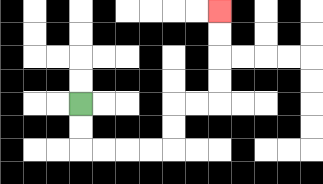{'start': '[3, 4]', 'end': '[9, 0]', 'path_directions': 'D,D,R,R,R,R,U,U,R,R,U,U,U,U', 'path_coordinates': '[[3, 4], [3, 5], [3, 6], [4, 6], [5, 6], [6, 6], [7, 6], [7, 5], [7, 4], [8, 4], [9, 4], [9, 3], [9, 2], [9, 1], [9, 0]]'}